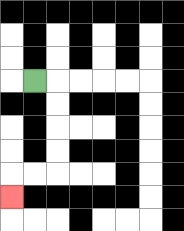{'start': '[1, 3]', 'end': '[0, 8]', 'path_directions': 'R,D,D,D,D,L,L,D', 'path_coordinates': '[[1, 3], [2, 3], [2, 4], [2, 5], [2, 6], [2, 7], [1, 7], [0, 7], [0, 8]]'}